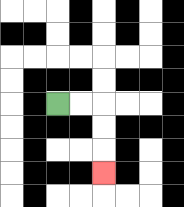{'start': '[2, 4]', 'end': '[4, 7]', 'path_directions': 'R,R,D,D,D', 'path_coordinates': '[[2, 4], [3, 4], [4, 4], [4, 5], [4, 6], [4, 7]]'}